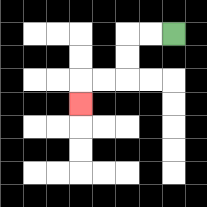{'start': '[7, 1]', 'end': '[3, 4]', 'path_directions': 'L,L,D,D,L,L,D', 'path_coordinates': '[[7, 1], [6, 1], [5, 1], [5, 2], [5, 3], [4, 3], [3, 3], [3, 4]]'}